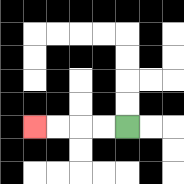{'start': '[5, 5]', 'end': '[1, 5]', 'path_directions': 'L,L,L,L', 'path_coordinates': '[[5, 5], [4, 5], [3, 5], [2, 5], [1, 5]]'}